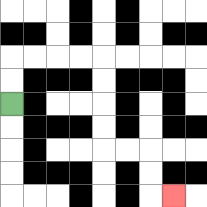{'start': '[0, 4]', 'end': '[7, 8]', 'path_directions': 'U,U,R,R,R,R,D,D,D,D,R,R,D,D,R', 'path_coordinates': '[[0, 4], [0, 3], [0, 2], [1, 2], [2, 2], [3, 2], [4, 2], [4, 3], [4, 4], [4, 5], [4, 6], [5, 6], [6, 6], [6, 7], [6, 8], [7, 8]]'}